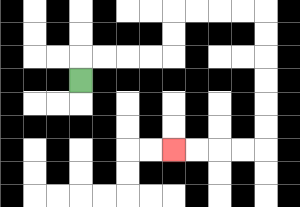{'start': '[3, 3]', 'end': '[7, 6]', 'path_directions': 'U,R,R,R,R,U,U,R,R,R,R,D,D,D,D,D,D,L,L,L,L', 'path_coordinates': '[[3, 3], [3, 2], [4, 2], [5, 2], [6, 2], [7, 2], [7, 1], [7, 0], [8, 0], [9, 0], [10, 0], [11, 0], [11, 1], [11, 2], [11, 3], [11, 4], [11, 5], [11, 6], [10, 6], [9, 6], [8, 6], [7, 6]]'}